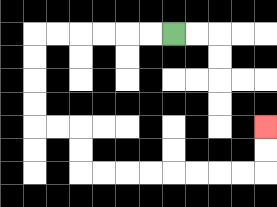{'start': '[7, 1]', 'end': '[11, 5]', 'path_directions': 'L,L,L,L,L,L,D,D,D,D,R,R,D,D,R,R,R,R,R,R,R,R,U,U', 'path_coordinates': '[[7, 1], [6, 1], [5, 1], [4, 1], [3, 1], [2, 1], [1, 1], [1, 2], [1, 3], [1, 4], [1, 5], [2, 5], [3, 5], [3, 6], [3, 7], [4, 7], [5, 7], [6, 7], [7, 7], [8, 7], [9, 7], [10, 7], [11, 7], [11, 6], [11, 5]]'}